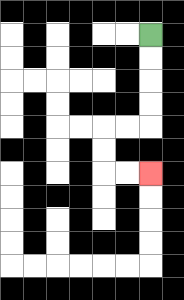{'start': '[6, 1]', 'end': '[6, 7]', 'path_directions': 'D,D,D,D,L,L,D,D,R,R', 'path_coordinates': '[[6, 1], [6, 2], [6, 3], [6, 4], [6, 5], [5, 5], [4, 5], [4, 6], [4, 7], [5, 7], [6, 7]]'}